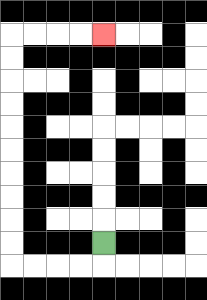{'start': '[4, 10]', 'end': '[4, 1]', 'path_directions': 'D,L,L,L,L,U,U,U,U,U,U,U,U,U,U,R,R,R,R', 'path_coordinates': '[[4, 10], [4, 11], [3, 11], [2, 11], [1, 11], [0, 11], [0, 10], [0, 9], [0, 8], [0, 7], [0, 6], [0, 5], [0, 4], [0, 3], [0, 2], [0, 1], [1, 1], [2, 1], [3, 1], [4, 1]]'}